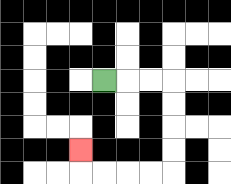{'start': '[4, 3]', 'end': '[3, 6]', 'path_directions': 'R,R,R,D,D,D,D,L,L,L,L,U', 'path_coordinates': '[[4, 3], [5, 3], [6, 3], [7, 3], [7, 4], [7, 5], [7, 6], [7, 7], [6, 7], [5, 7], [4, 7], [3, 7], [3, 6]]'}